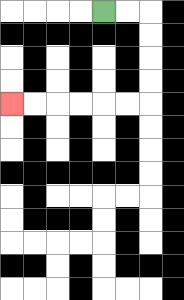{'start': '[4, 0]', 'end': '[0, 4]', 'path_directions': 'R,R,D,D,D,D,L,L,L,L,L,L', 'path_coordinates': '[[4, 0], [5, 0], [6, 0], [6, 1], [6, 2], [6, 3], [6, 4], [5, 4], [4, 4], [3, 4], [2, 4], [1, 4], [0, 4]]'}